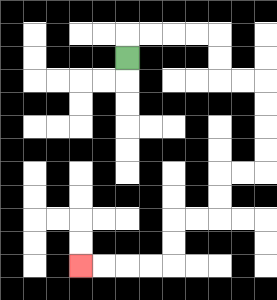{'start': '[5, 2]', 'end': '[3, 11]', 'path_directions': 'U,R,R,R,R,D,D,R,R,D,D,D,D,L,L,D,D,L,L,D,D,L,L,L,L', 'path_coordinates': '[[5, 2], [5, 1], [6, 1], [7, 1], [8, 1], [9, 1], [9, 2], [9, 3], [10, 3], [11, 3], [11, 4], [11, 5], [11, 6], [11, 7], [10, 7], [9, 7], [9, 8], [9, 9], [8, 9], [7, 9], [7, 10], [7, 11], [6, 11], [5, 11], [4, 11], [3, 11]]'}